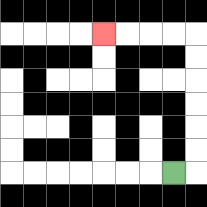{'start': '[7, 7]', 'end': '[4, 1]', 'path_directions': 'R,U,U,U,U,U,U,L,L,L,L', 'path_coordinates': '[[7, 7], [8, 7], [8, 6], [8, 5], [8, 4], [8, 3], [8, 2], [8, 1], [7, 1], [6, 1], [5, 1], [4, 1]]'}